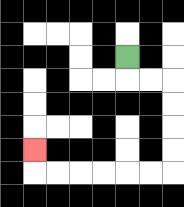{'start': '[5, 2]', 'end': '[1, 6]', 'path_directions': 'D,R,R,D,D,D,D,L,L,L,L,L,L,U', 'path_coordinates': '[[5, 2], [5, 3], [6, 3], [7, 3], [7, 4], [7, 5], [7, 6], [7, 7], [6, 7], [5, 7], [4, 7], [3, 7], [2, 7], [1, 7], [1, 6]]'}